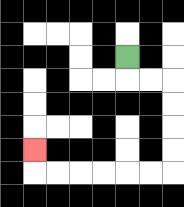{'start': '[5, 2]', 'end': '[1, 6]', 'path_directions': 'D,R,R,D,D,D,D,L,L,L,L,L,L,U', 'path_coordinates': '[[5, 2], [5, 3], [6, 3], [7, 3], [7, 4], [7, 5], [7, 6], [7, 7], [6, 7], [5, 7], [4, 7], [3, 7], [2, 7], [1, 7], [1, 6]]'}